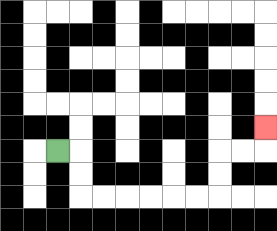{'start': '[2, 6]', 'end': '[11, 5]', 'path_directions': 'R,D,D,R,R,R,R,R,R,U,U,R,R,U', 'path_coordinates': '[[2, 6], [3, 6], [3, 7], [3, 8], [4, 8], [5, 8], [6, 8], [7, 8], [8, 8], [9, 8], [9, 7], [9, 6], [10, 6], [11, 6], [11, 5]]'}